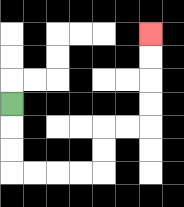{'start': '[0, 4]', 'end': '[6, 1]', 'path_directions': 'D,D,D,R,R,R,R,U,U,R,R,U,U,U,U', 'path_coordinates': '[[0, 4], [0, 5], [0, 6], [0, 7], [1, 7], [2, 7], [3, 7], [4, 7], [4, 6], [4, 5], [5, 5], [6, 5], [6, 4], [6, 3], [6, 2], [6, 1]]'}